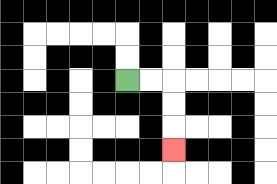{'start': '[5, 3]', 'end': '[7, 6]', 'path_directions': 'R,R,D,D,D', 'path_coordinates': '[[5, 3], [6, 3], [7, 3], [7, 4], [7, 5], [7, 6]]'}